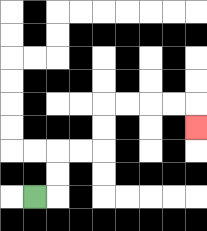{'start': '[1, 8]', 'end': '[8, 5]', 'path_directions': 'R,U,U,R,R,U,U,R,R,R,R,D', 'path_coordinates': '[[1, 8], [2, 8], [2, 7], [2, 6], [3, 6], [4, 6], [4, 5], [4, 4], [5, 4], [6, 4], [7, 4], [8, 4], [8, 5]]'}